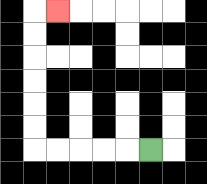{'start': '[6, 6]', 'end': '[2, 0]', 'path_directions': 'L,L,L,L,L,U,U,U,U,U,U,R', 'path_coordinates': '[[6, 6], [5, 6], [4, 6], [3, 6], [2, 6], [1, 6], [1, 5], [1, 4], [1, 3], [1, 2], [1, 1], [1, 0], [2, 0]]'}